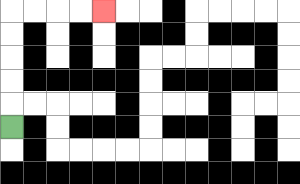{'start': '[0, 5]', 'end': '[4, 0]', 'path_directions': 'U,U,U,U,U,R,R,R,R', 'path_coordinates': '[[0, 5], [0, 4], [0, 3], [0, 2], [0, 1], [0, 0], [1, 0], [2, 0], [3, 0], [4, 0]]'}